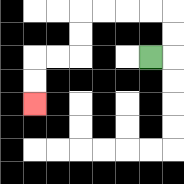{'start': '[6, 2]', 'end': '[1, 4]', 'path_directions': 'R,U,U,L,L,L,L,D,D,L,L,D,D', 'path_coordinates': '[[6, 2], [7, 2], [7, 1], [7, 0], [6, 0], [5, 0], [4, 0], [3, 0], [3, 1], [3, 2], [2, 2], [1, 2], [1, 3], [1, 4]]'}